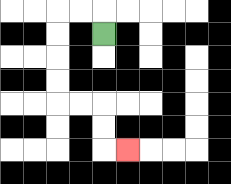{'start': '[4, 1]', 'end': '[5, 6]', 'path_directions': 'U,L,L,D,D,D,D,R,R,D,D,R', 'path_coordinates': '[[4, 1], [4, 0], [3, 0], [2, 0], [2, 1], [2, 2], [2, 3], [2, 4], [3, 4], [4, 4], [4, 5], [4, 6], [5, 6]]'}